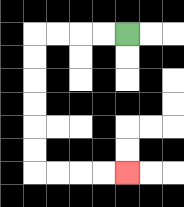{'start': '[5, 1]', 'end': '[5, 7]', 'path_directions': 'L,L,L,L,D,D,D,D,D,D,R,R,R,R', 'path_coordinates': '[[5, 1], [4, 1], [3, 1], [2, 1], [1, 1], [1, 2], [1, 3], [1, 4], [1, 5], [1, 6], [1, 7], [2, 7], [3, 7], [4, 7], [5, 7]]'}